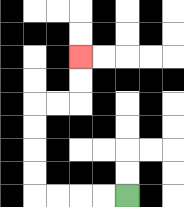{'start': '[5, 8]', 'end': '[3, 2]', 'path_directions': 'L,L,L,L,U,U,U,U,R,R,U,U', 'path_coordinates': '[[5, 8], [4, 8], [3, 8], [2, 8], [1, 8], [1, 7], [1, 6], [1, 5], [1, 4], [2, 4], [3, 4], [3, 3], [3, 2]]'}